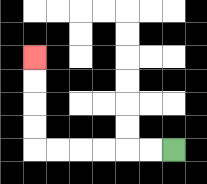{'start': '[7, 6]', 'end': '[1, 2]', 'path_directions': 'L,L,L,L,L,L,U,U,U,U', 'path_coordinates': '[[7, 6], [6, 6], [5, 6], [4, 6], [3, 6], [2, 6], [1, 6], [1, 5], [1, 4], [1, 3], [1, 2]]'}